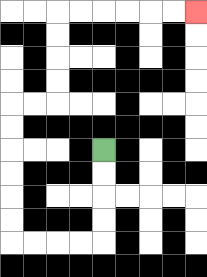{'start': '[4, 6]', 'end': '[8, 0]', 'path_directions': 'D,D,D,D,L,L,L,L,U,U,U,U,U,U,R,R,U,U,U,U,R,R,R,R,R,R', 'path_coordinates': '[[4, 6], [4, 7], [4, 8], [4, 9], [4, 10], [3, 10], [2, 10], [1, 10], [0, 10], [0, 9], [0, 8], [0, 7], [0, 6], [0, 5], [0, 4], [1, 4], [2, 4], [2, 3], [2, 2], [2, 1], [2, 0], [3, 0], [4, 0], [5, 0], [6, 0], [7, 0], [8, 0]]'}